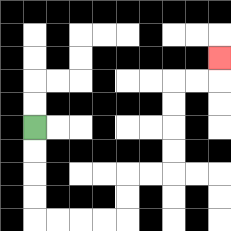{'start': '[1, 5]', 'end': '[9, 2]', 'path_directions': 'D,D,D,D,R,R,R,R,U,U,R,R,U,U,U,U,R,R,U', 'path_coordinates': '[[1, 5], [1, 6], [1, 7], [1, 8], [1, 9], [2, 9], [3, 9], [4, 9], [5, 9], [5, 8], [5, 7], [6, 7], [7, 7], [7, 6], [7, 5], [7, 4], [7, 3], [8, 3], [9, 3], [9, 2]]'}